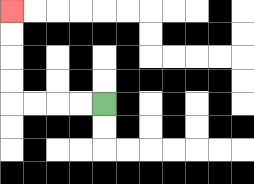{'start': '[4, 4]', 'end': '[0, 0]', 'path_directions': 'L,L,L,L,U,U,U,U', 'path_coordinates': '[[4, 4], [3, 4], [2, 4], [1, 4], [0, 4], [0, 3], [0, 2], [0, 1], [0, 0]]'}